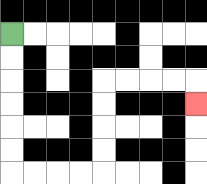{'start': '[0, 1]', 'end': '[8, 4]', 'path_directions': 'D,D,D,D,D,D,R,R,R,R,U,U,U,U,R,R,R,R,D', 'path_coordinates': '[[0, 1], [0, 2], [0, 3], [0, 4], [0, 5], [0, 6], [0, 7], [1, 7], [2, 7], [3, 7], [4, 7], [4, 6], [4, 5], [4, 4], [4, 3], [5, 3], [6, 3], [7, 3], [8, 3], [8, 4]]'}